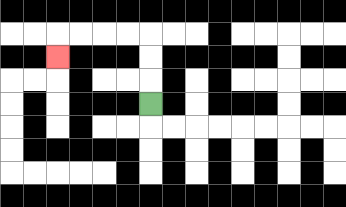{'start': '[6, 4]', 'end': '[2, 2]', 'path_directions': 'U,U,U,L,L,L,L,D', 'path_coordinates': '[[6, 4], [6, 3], [6, 2], [6, 1], [5, 1], [4, 1], [3, 1], [2, 1], [2, 2]]'}